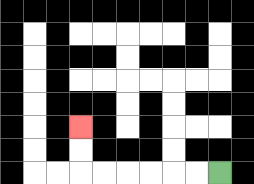{'start': '[9, 7]', 'end': '[3, 5]', 'path_directions': 'L,L,L,L,L,L,U,U', 'path_coordinates': '[[9, 7], [8, 7], [7, 7], [6, 7], [5, 7], [4, 7], [3, 7], [3, 6], [3, 5]]'}